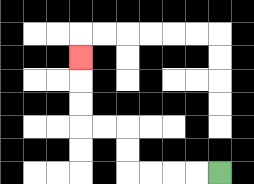{'start': '[9, 7]', 'end': '[3, 2]', 'path_directions': 'L,L,L,L,U,U,L,L,U,U,U', 'path_coordinates': '[[9, 7], [8, 7], [7, 7], [6, 7], [5, 7], [5, 6], [5, 5], [4, 5], [3, 5], [3, 4], [3, 3], [3, 2]]'}